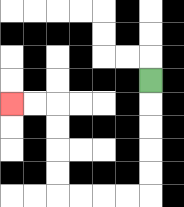{'start': '[6, 3]', 'end': '[0, 4]', 'path_directions': 'D,D,D,D,D,L,L,L,L,U,U,U,U,L,L', 'path_coordinates': '[[6, 3], [6, 4], [6, 5], [6, 6], [6, 7], [6, 8], [5, 8], [4, 8], [3, 8], [2, 8], [2, 7], [2, 6], [2, 5], [2, 4], [1, 4], [0, 4]]'}